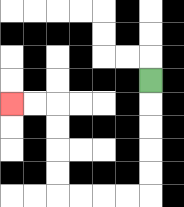{'start': '[6, 3]', 'end': '[0, 4]', 'path_directions': 'D,D,D,D,D,L,L,L,L,U,U,U,U,L,L', 'path_coordinates': '[[6, 3], [6, 4], [6, 5], [6, 6], [6, 7], [6, 8], [5, 8], [4, 8], [3, 8], [2, 8], [2, 7], [2, 6], [2, 5], [2, 4], [1, 4], [0, 4]]'}